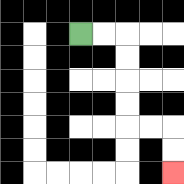{'start': '[3, 1]', 'end': '[7, 7]', 'path_directions': 'R,R,D,D,D,D,R,R,D,D', 'path_coordinates': '[[3, 1], [4, 1], [5, 1], [5, 2], [5, 3], [5, 4], [5, 5], [6, 5], [7, 5], [7, 6], [7, 7]]'}